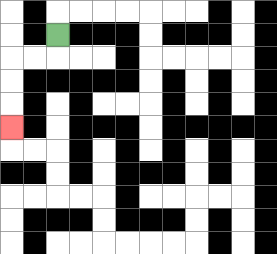{'start': '[2, 1]', 'end': '[0, 5]', 'path_directions': 'D,L,L,D,D,D', 'path_coordinates': '[[2, 1], [2, 2], [1, 2], [0, 2], [0, 3], [0, 4], [0, 5]]'}